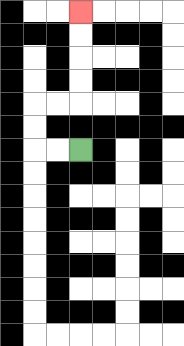{'start': '[3, 6]', 'end': '[3, 0]', 'path_directions': 'L,L,U,U,R,R,U,U,U,U', 'path_coordinates': '[[3, 6], [2, 6], [1, 6], [1, 5], [1, 4], [2, 4], [3, 4], [3, 3], [3, 2], [3, 1], [3, 0]]'}